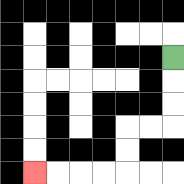{'start': '[7, 2]', 'end': '[1, 7]', 'path_directions': 'D,D,D,L,L,D,D,L,L,L,L', 'path_coordinates': '[[7, 2], [7, 3], [7, 4], [7, 5], [6, 5], [5, 5], [5, 6], [5, 7], [4, 7], [3, 7], [2, 7], [1, 7]]'}